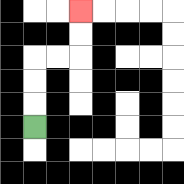{'start': '[1, 5]', 'end': '[3, 0]', 'path_directions': 'U,U,U,R,R,U,U', 'path_coordinates': '[[1, 5], [1, 4], [1, 3], [1, 2], [2, 2], [3, 2], [3, 1], [3, 0]]'}